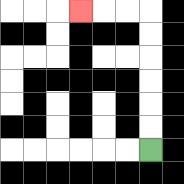{'start': '[6, 6]', 'end': '[3, 0]', 'path_directions': 'U,U,U,U,U,U,L,L,L', 'path_coordinates': '[[6, 6], [6, 5], [6, 4], [6, 3], [6, 2], [6, 1], [6, 0], [5, 0], [4, 0], [3, 0]]'}